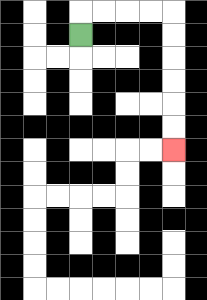{'start': '[3, 1]', 'end': '[7, 6]', 'path_directions': 'U,R,R,R,R,D,D,D,D,D,D', 'path_coordinates': '[[3, 1], [3, 0], [4, 0], [5, 0], [6, 0], [7, 0], [7, 1], [7, 2], [7, 3], [7, 4], [7, 5], [7, 6]]'}